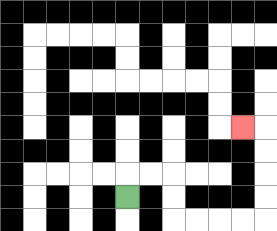{'start': '[5, 8]', 'end': '[10, 5]', 'path_directions': 'U,R,R,D,D,R,R,R,R,U,U,U,U,L', 'path_coordinates': '[[5, 8], [5, 7], [6, 7], [7, 7], [7, 8], [7, 9], [8, 9], [9, 9], [10, 9], [11, 9], [11, 8], [11, 7], [11, 6], [11, 5], [10, 5]]'}